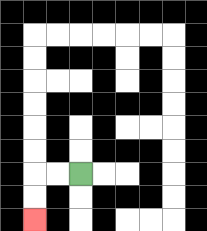{'start': '[3, 7]', 'end': '[1, 9]', 'path_directions': 'L,L,D,D', 'path_coordinates': '[[3, 7], [2, 7], [1, 7], [1, 8], [1, 9]]'}